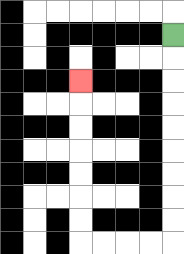{'start': '[7, 1]', 'end': '[3, 3]', 'path_directions': 'D,D,D,D,D,D,D,D,D,L,L,L,L,U,U,U,U,U,U,U', 'path_coordinates': '[[7, 1], [7, 2], [7, 3], [7, 4], [7, 5], [7, 6], [7, 7], [7, 8], [7, 9], [7, 10], [6, 10], [5, 10], [4, 10], [3, 10], [3, 9], [3, 8], [3, 7], [3, 6], [3, 5], [3, 4], [3, 3]]'}